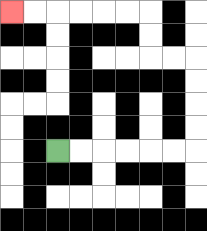{'start': '[2, 6]', 'end': '[0, 0]', 'path_directions': 'R,R,R,R,R,R,U,U,U,U,L,L,U,U,L,L,L,L,L,L', 'path_coordinates': '[[2, 6], [3, 6], [4, 6], [5, 6], [6, 6], [7, 6], [8, 6], [8, 5], [8, 4], [8, 3], [8, 2], [7, 2], [6, 2], [6, 1], [6, 0], [5, 0], [4, 0], [3, 0], [2, 0], [1, 0], [0, 0]]'}